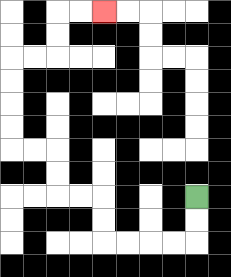{'start': '[8, 8]', 'end': '[4, 0]', 'path_directions': 'D,D,L,L,L,L,U,U,L,L,U,U,L,L,U,U,U,U,R,R,U,U,R,R', 'path_coordinates': '[[8, 8], [8, 9], [8, 10], [7, 10], [6, 10], [5, 10], [4, 10], [4, 9], [4, 8], [3, 8], [2, 8], [2, 7], [2, 6], [1, 6], [0, 6], [0, 5], [0, 4], [0, 3], [0, 2], [1, 2], [2, 2], [2, 1], [2, 0], [3, 0], [4, 0]]'}